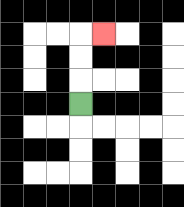{'start': '[3, 4]', 'end': '[4, 1]', 'path_directions': 'U,U,U,R', 'path_coordinates': '[[3, 4], [3, 3], [3, 2], [3, 1], [4, 1]]'}